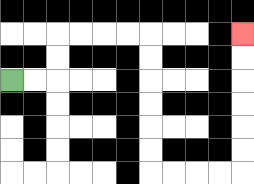{'start': '[0, 3]', 'end': '[10, 1]', 'path_directions': 'R,R,U,U,R,R,R,R,D,D,D,D,D,D,R,R,R,R,U,U,U,U,U,U', 'path_coordinates': '[[0, 3], [1, 3], [2, 3], [2, 2], [2, 1], [3, 1], [4, 1], [5, 1], [6, 1], [6, 2], [6, 3], [6, 4], [6, 5], [6, 6], [6, 7], [7, 7], [8, 7], [9, 7], [10, 7], [10, 6], [10, 5], [10, 4], [10, 3], [10, 2], [10, 1]]'}